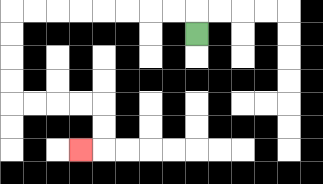{'start': '[8, 1]', 'end': '[3, 6]', 'path_directions': 'U,L,L,L,L,L,L,L,L,D,D,D,D,R,R,R,R,D,D,L', 'path_coordinates': '[[8, 1], [8, 0], [7, 0], [6, 0], [5, 0], [4, 0], [3, 0], [2, 0], [1, 0], [0, 0], [0, 1], [0, 2], [0, 3], [0, 4], [1, 4], [2, 4], [3, 4], [4, 4], [4, 5], [4, 6], [3, 6]]'}